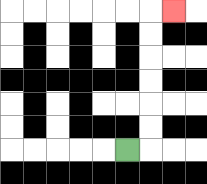{'start': '[5, 6]', 'end': '[7, 0]', 'path_directions': 'R,U,U,U,U,U,U,R', 'path_coordinates': '[[5, 6], [6, 6], [6, 5], [6, 4], [6, 3], [6, 2], [6, 1], [6, 0], [7, 0]]'}